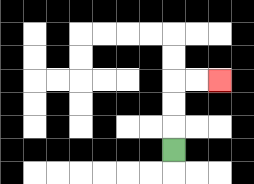{'start': '[7, 6]', 'end': '[9, 3]', 'path_directions': 'U,U,U,R,R', 'path_coordinates': '[[7, 6], [7, 5], [7, 4], [7, 3], [8, 3], [9, 3]]'}